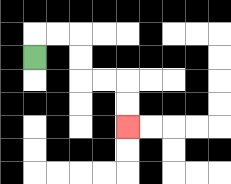{'start': '[1, 2]', 'end': '[5, 5]', 'path_directions': 'U,R,R,D,D,R,R,D,D', 'path_coordinates': '[[1, 2], [1, 1], [2, 1], [3, 1], [3, 2], [3, 3], [4, 3], [5, 3], [5, 4], [5, 5]]'}